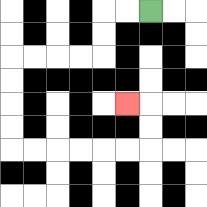{'start': '[6, 0]', 'end': '[5, 4]', 'path_directions': 'L,L,D,D,L,L,L,L,D,D,D,D,R,R,R,R,R,R,U,U,L', 'path_coordinates': '[[6, 0], [5, 0], [4, 0], [4, 1], [4, 2], [3, 2], [2, 2], [1, 2], [0, 2], [0, 3], [0, 4], [0, 5], [0, 6], [1, 6], [2, 6], [3, 6], [4, 6], [5, 6], [6, 6], [6, 5], [6, 4], [5, 4]]'}